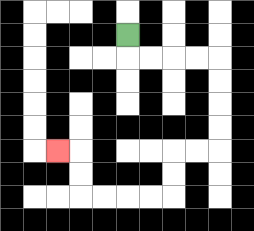{'start': '[5, 1]', 'end': '[2, 6]', 'path_directions': 'D,R,R,R,R,D,D,D,D,L,L,D,D,L,L,L,L,U,U,L', 'path_coordinates': '[[5, 1], [5, 2], [6, 2], [7, 2], [8, 2], [9, 2], [9, 3], [9, 4], [9, 5], [9, 6], [8, 6], [7, 6], [7, 7], [7, 8], [6, 8], [5, 8], [4, 8], [3, 8], [3, 7], [3, 6], [2, 6]]'}